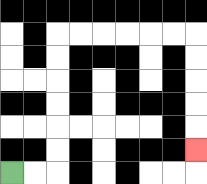{'start': '[0, 7]', 'end': '[8, 6]', 'path_directions': 'R,R,U,U,U,U,U,U,R,R,R,R,R,R,D,D,D,D,D', 'path_coordinates': '[[0, 7], [1, 7], [2, 7], [2, 6], [2, 5], [2, 4], [2, 3], [2, 2], [2, 1], [3, 1], [4, 1], [5, 1], [6, 1], [7, 1], [8, 1], [8, 2], [8, 3], [8, 4], [8, 5], [8, 6]]'}